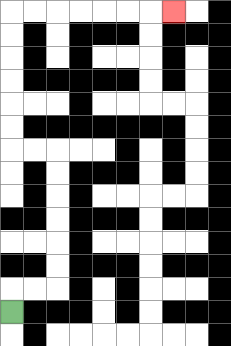{'start': '[0, 13]', 'end': '[7, 0]', 'path_directions': 'U,R,R,U,U,U,U,U,U,L,L,U,U,U,U,U,U,R,R,R,R,R,R,R', 'path_coordinates': '[[0, 13], [0, 12], [1, 12], [2, 12], [2, 11], [2, 10], [2, 9], [2, 8], [2, 7], [2, 6], [1, 6], [0, 6], [0, 5], [0, 4], [0, 3], [0, 2], [0, 1], [0, 0], [1, 0], [2, 0], [3, 0], [4, 0], [5, 0], [6, 0], [7, 0]]'}